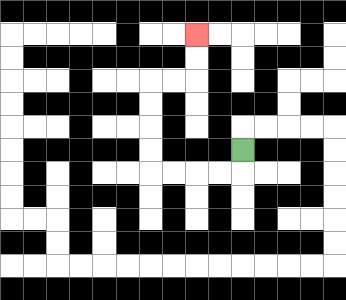{'start': '[10, 6]', 'end': '[8, 1]', 'path_directions': 'D,L,L,L,L,U,U,U,U,R,R,U,U', 'path_coordinates': '[[10, 6], [10, 7], [9, 7], [8, 7], [7, 7], [6, 7], [6, 6], [6, 5], [6, 4], [6, 3], [7, 3], [8, 3], [8, 2], [8, 1]]'}